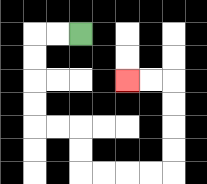{'start': '[3, 1]', 'end': '[5, 3]', 'path_directions': 'L,L,D,D,D,D,R,R,D,D,R,R,R,R,U,U,U,U,L,L', 'path_coordinates': '[[3, 1], [2, 1], [1, 1], [1, 2], [1, 3], [1, 4], [1, 5], [2, 5], [3, 5], [3, 6], [3, 7], [4, 7], [5, 7], [6, 7], [7, 7], [7, 6], [7, 5], [7, 4], [7, 3], [6, 3], [5, 3]]'}